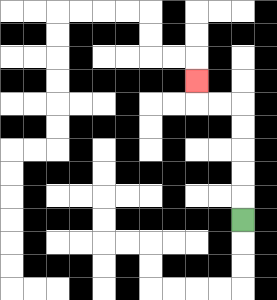{'start': '[10, 9]', 'end': '[8, 3]', 'path_directions': 'U,U,U,U,U,L,L,U', 'path_coordinates': '[[10, 9], [10, 8], [10, 7], [10, 6], [10, 5], [10, 4], [9, 4], [8, 4], [8, 3]]'}